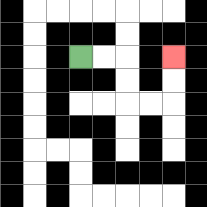{'start': '[3, 2]', 'end': '[7, 2]', 'path_directions': 'R,R,D,D,R,R,U,U', 'path_coordinates': '[[3, 2], [4, 2], [5, 2], [5, 3], [5, 4], [6, 4], [7, 4], [7, 3], [7, 2]]'}